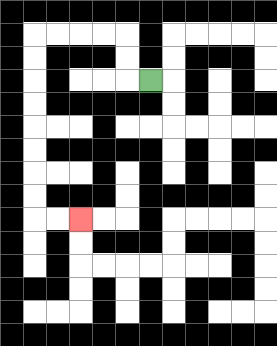{'start': '[6, 3]', 'end': '[3, 9]', 'path_directions': 'L,U,U,L,L,L,L,D,D,D,D,D,D,D,D,R,R', 'path_coordinates': '[[6, 3], [5, 3], [5, 2], [5, 1], [4, 1], [3, 1], [2, 1], [1, 1], [1, 2], [1, 3], [1, 4], [1, 5], [1, 6], [1, 7], [1, 8], [1, 9], [2, 9], [3, 9]]'}